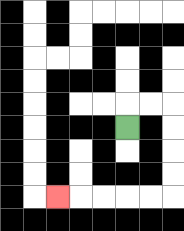{'start': '[5, 5]', 'end': '[2, 8]', 'path_directions': 'U,R,R,D,D,D,D,L,L,L,L,L', 'path_coordinates': '[[5, 5], [5, 4], [6, 4], [7, 4], [7, 5], [7, 6], [7, 7], [7, 8], [6, 8], [5, 8], [4, 8], [3, 8], [2, 8]]'}